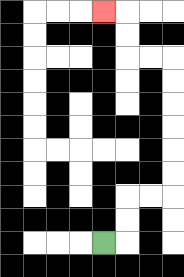{'start': '[4, 10]', 'end': '[4, 0]', 'path_directions': 'R,U,U,R,R,U,U,U,U,U,U,L,L,U,U,L', 'path_coordinates': '[[4, 10], [5, 10], [5, 9], [5, 8], [6, 8], [7, 8], [7, 7], [7, 6], [7, 5], [7, 4], [7, 3], [7, 2], [6, 2], [5, 2], [5, 1], [5, 0], [4, 0]]'}